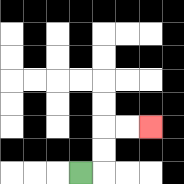{'start': '[3, 7]', 'end': '[6, 5]', 'path_directions': 'R,U,U,R,R', 'path_coordinates': '[[3, 7], [4, 7], [4, 6], [4, 5], [5, 5], [6, 5]]'}